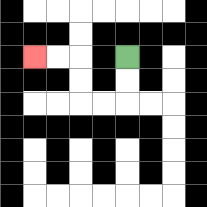{'start': '[5, 2]', 'end': '[1, 2]', 'path_directions': 'D,D,L,L,U,U,L,L', 'path_coordinates': '[[5, 2], [5, 3], [5, 4], [4, 4], [3, 4], [3, 3], [3, 2], [2, 2], [1, 2]]'}